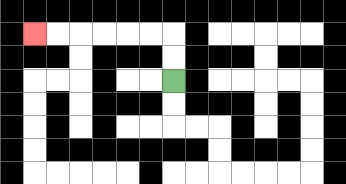{'start': '[7, 3]', 'end': '[1, 1]', 'path_directions': 'U,U,L,L,L,L,L,L', 'path_coordinates': '[[7, 3], [7, 2], [7, 1], [6, 1], [5, 1], [4, 1], [3, 1], [2, 1], [1, 1]]'}